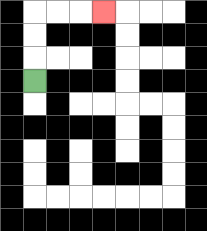{'start': '[1, 3]', 'end': '[4, 0]', 'path_directions': 'U,U,U,R,R,R', 'path_coordinates': '[[1, 3], [1, 2], [1, 1], [1, 0], [2, 0], [3, 0], [4, 0]]'}